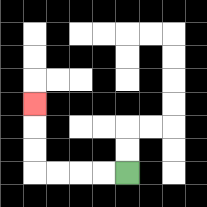{'start': '[5, 7]', 'end': '[1, 4]', 'path_directions': 'L,L,L,L,U,U,U', 'path_coordinates': '[[5, 7], [4, 7], [3, 7], [2, 7], [1, 7], [1, 6], [1, 5], [1, 4]]'}